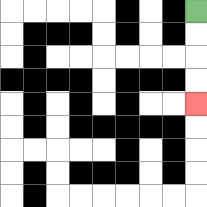{'start': '[8, 0]', 'end': '[8, 4]', 'path_directions': 'D,D,D,D', 'path_coordinates': '[[8, 0], [8, 1], [8, 2], [8, 3], [8, 4]]'}